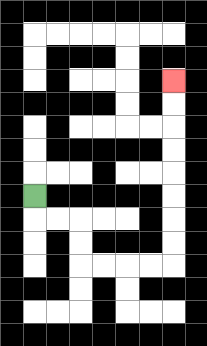{'start': '[1, 8]', 'end': '[7, 3]', 'path_directions': 'D,R,R,D,D,R,R,R,R,U,U,U,U,U,U,U,U', 'path_coordinates': '[[1, 8], [1, 9], [2, 9], [3, 9], [3, 10], [3, 11], [4, 11], [5, 11], [6, 11], [7, 11], [7, 10], [7, 9], [7, 8], [7, 7], [7, 6], [7, 5], [7, 4], [7, 3]]'}